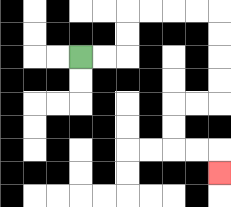{'start': '[3, 2]', 'end': '[9, 7]', 'path_directions': 'R,R,U,U,R,R,R,R,D,D,D,D,L,L,D,D,R,R,D', 'path_coordinates': '[[3, 2], [4, 2], [5, 2], [5, 1], [5, 0], [6, 0], [7, 0], [8, 0], [9, 0], [9, 1], [9, 2], [9, 3], [9, 4], [8, 4], [7, 4], [7, 5], [7, 6], [8, 6], [9, 6], [9, 7]]'}